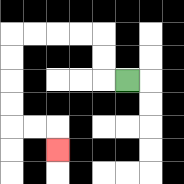{'start': '[5, 3]', 'end': '[2, 6]', 'path_directions': 'L,U,U,L,L,L,L,D,D,D,D,R,R,D', 'path_coordinates': '[[5, 3], [4, 3], [4, 2], [4, 1], [3, 1], [2, 1], [1, 1], [0, 1], [0, 2], [0, 3], [0, 4], [0, 5], [1, 5], [2, 5], [2, 6]]'}